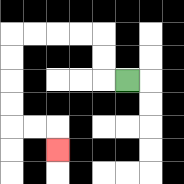{'start': '[5, 3]', 'end': '[2, 6]', 'path_directions': 'L,U,U,L,L,L,L,D,D,D,D,R,R,D', 'path_coordinates': '[[5, 3], [4, 3], [4, 2], [4, 1], [3, 1], [2, 1], [1, 1], [0, 1], [0, 2], [0, 3], [0, 4], [0, 5], [1, 5], [2, 5], [2, 6]]'}